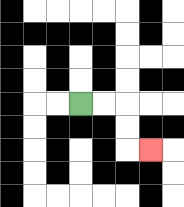{'start': '[3, 4]', 'end': '[6, 6]', 'path_directions': 'R,R,D,D,R', 'path_coordinates': '[[3, 4], [4, 4], [5, 4], [5, 5], [5, 6], [6, 6]]'}